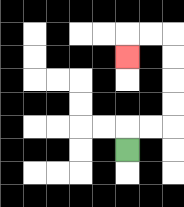{'start': '[5, 6]', 'end': '[5, 2]', 'path_directions': 'U,R,R,U,U,U,U,L,L,D', 'path_coordinates': '[[5, 6], [5, 5], [6, 5], [7, 5], [7, 4], [7, 3], [7, 2], [7, 1], [6, 1], [5, 1], [5, 2]]'}